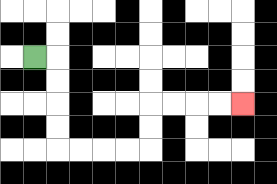{'start': '[1, 2]', 'end': '[10, 4]', 'path_directions': 'R,D,D,D,D,R,R,R,R,U,U,R,R,R,R', 'path_coordinates': '[[1, 2], [2, 2], [2, 3], [2, 4], [2, 5], [2, 6], [3, 6], [4, 6], [5, 6], [6, 6], [6, 5], [6, 4], [7, 4], [8, 4], [9, 4], [10, 4]]'}